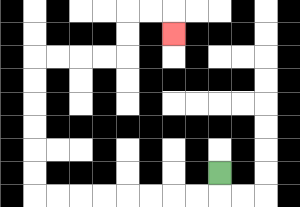{'start': '[9, 7]', 'end': '[7, 1]', 'path_directions': 'D,L,L,L,L,L,L,L,L,U,U,U,U,U,U,R,R,R,R,U,U,R,R,D', 'path_coordinates': '[[9, 7], [9, 8], [8, 8], [7, 8], [6, 8], [5, 8], [4, 8], [3, 8], [2, 8], [1, 8], [1, 7], [1, 6], [1, 5], [1, 4], [1, 3], [1, 2], [2, 2], [3, 2], [4, 2], [5, 2], [5, 1], [5, 0], [6, 0], [7, 0], [7, 1]]'}